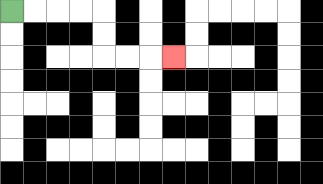{'start': '[0, 0]', 'end': '[7, 2]', 'path_directions': 'R,R,R,R,D,D,R,R,R', 'path_coordinates': '[[0, 0], [1, 0], [2, 0], [3, 0], [4, 0], [4, 1], [4, 2], [5, 2], [6, 2], [7, 2]]'}